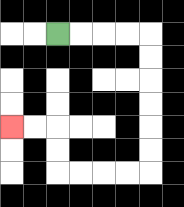{'start': '[2, 1]', 'end': '[0, 5]', 'path_directions': 'R,R,R,R,D,D,D,D,D,D,L,L,L,L,U,U,L,L', 'path_coordinates': '[[2, 1], [3, 1], [4, 1], [5, 1], [6, 1], [6, 2], [6, 3], [6, 4], [6, 5], [6, 6], [6, 7], [5, 7], [4, 7], [3, 7], [2, 7], [2, 6], [2, 5], [1, 5], [0, 5]]'}